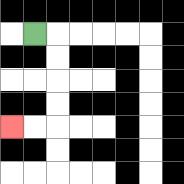{'start': '[1, 1]', 'end': '[0, 5]', 'path_directions': 'R,D,D,D,D,L,L', 'path_coordinates': '[[1, 1], [2, 1], [2, 2], [2, 3], [2, 4], [2, 5], [1, 5], [0, 5]]'}